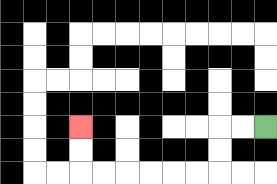{'start': '[11, 5]', 'end': '[3, 5]', 'path_directions': 'L,L,D,D,L,L,L,L,L,L,U,U', 'path_coordinates': '[[11, 5], [10, 5], [9, 5], [9, 6], [9, 7], [8, 7], [7, 7], [6, 7], [5, 7], [4, 7], [3, 7], [3, 6], [3, 5]]'}